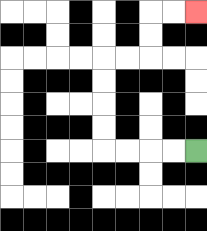{'start': '[8, 6]', 'end': '[8, 0]', 'path_directions': 'L,L,L,L,U,U,U,U,R,R,U,U,R,R', 'path_coordinates': '[[8, 6], [7, 6], [6, 6], [5, 6], [4, 6], [4, 5], [4, 4], [4, 3], [4, 2], [5, 2], [6, 2], [6, 1], [6, 0], [7, 0], [8, 0]]'}